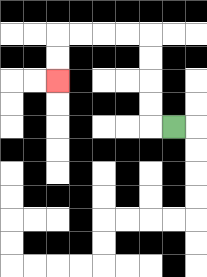{'start': '[7, 5]', 'end': '[2, 3]', 'path_directions': 'L,U,U,U,U,L,L,L,L,D,D', 'path_coordinates': '[[7, 5], [6, 5], [6, 4], [6, 3], [6, 2], [6, 1], [5, 1], [4, 1], [3, 1], [2, 1], [2, 2], [2, 3]]'}